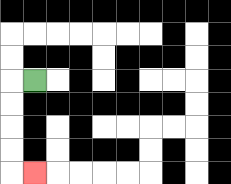{'start': '[1, 3]', 'end': '[1, 7]', 'path_directions': 'L,D,D,D,D,R', 'path_coordinates': '[[1, 3], [0, 3], [0, 4], [0, 5], [0, 6], [0, 7], [1, 7]]'}